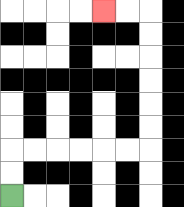{'start': '[0, 8]', 'end': '[4, 0]', 'path_directions': 'U,U,R,R,R,R,R,R,U,U,U,U,U,U,L,L', 'path_coordinates': '[[0, 8], [0, 7], [0, 6], [1, 6], [2, 6], [3, 6], [4, 6], [5, 6], [6, 6], [6, 5], [6, 4], [6, 3], [6, 2], [6, 1], [6, 0], [5, 0], [4, 0]]'}